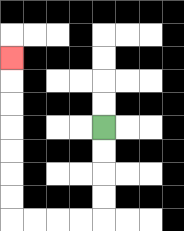{'start': '[4, 5]', 'end': '[0, 2]', 'path_directions': 'D,D,D,D,L,L,L,L,U,U,U,U,U,U,U', 'path_coordinates': '[[4, 5], [4, 6], [4, 7], [4, 8], [4, 9], [3, 9], [2, 9], [1, 9], [0, 9], [0, 8], [0, 7], [0, 6], [0, 5], [0, 4], [0, 3], [0, 2]]'}